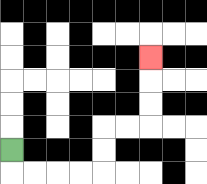{'start': '[0, 6]', 'end': '[6, 2]', 'path_directions': 'D,R,R,R,R,U,U,R,R,U,U,U', 'path_coordinates': '[[0, 6], [0, 7], [1, 7], [2, 7], [3, 7], [4, 7], [4, 6], [4, 5], [5, 5], [6, 5], [6, 4], [6, 3], [6, 2]]'}